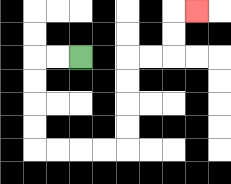{'start': '[3, 2]', 'end': '[8, 0]', 'path_directions': 'L,L,D,D,D,D,R,R,R,R,U,U,U,U,R,R,U,U,R', 'path_coordinates': '[[3, 2], [2, 2], [1, 2], [1, 3], [1, 4], [1, 5], [1, 6], [2, 6], [3, 6], [4, 6], [5, 6], [5, 5], [5, 4], [5, 3], [5, 2], [6, 2], [7, 2], [7, 1], [7, 0], [8, 0]]'}